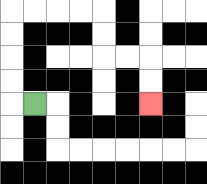{'start': '[1, 4]', 'end': '[6, 4]', 'path_directions': 'L,U,U,U,U,R,R,R,R,D,D,R,R,D,D', 'path_coordinates': '[[1, 4], [0, 4], [0, 3], [0, 2], [0, 1], [0, 0], [1, 0], [2, 0], [3, 0], [4, 0], [4, 1], [4, 2], [5, 2], [6, 2], [6, 3], [6, 4]]'}